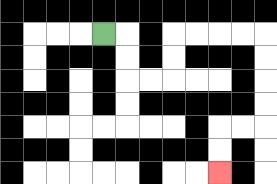{'start': '[4, 1]', 'end': '[9, 7]', 'path_directions': 'R,D,D,R,R,U,U,R,R,R,R,D,D,D,D,L,L,D,D', 'path_coordinates': '[[4, 1], [5, 1], [5, 2], [5, 3], [6, 3], [7, 3], [7, 2], [7, 1], [8, 1], [9, 1], [10, 1], [11, 1], [11, 2], [11, 3], [11, 4], [11, 5], [10, 5], [9, 5], [9, 6], [9, 7]]'}